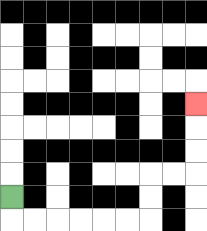{'start': '[0, 8]', 'end': '[8, 4]', 'path_directions': 'D,R,R,R,R,R,R,U,U,R,R,U,U,U', 'path_coordinates': '[[0, 8], [0, 9], [1, 9], [2, 9], [3, 9], [4, 9], [5, 9], [6, 9], [6, 8], [6, 7], [7, 7], [8, 7], [8, 6], [8, 5], [8, 4]]'}